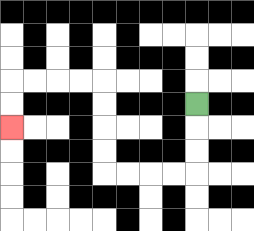{'start': '[8, 4]', 'end': '[0, 5]', 'path_directions': 'D,D,D,L,L,L,L,U,U,U,U,L,L,L,L,D,D', 'path_coordinates': '[[8, 4], [8, 5], [8, 6], [8, 7], [7, 7], [6, 7], [5, 7], [4, 7], [4, 6], [4, 5], [4, 4], [4, 3], [3, 3], [2, 3], [1, 3], [0, 3], [0, 4], [0, 5]]'}